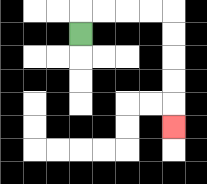{'start': '[3, 1]', 'end': '[7, 5]', 'path_directions': 'U,R,R,R,R,D,D,D,D,D', 'path_coordinates': '[[3, 1], [3, 0], [4, 0], [5, 0], [6, 0], [7, 0], [7, 1], [7, 2], [7, 3], [7, 4], [7, 5]]'}